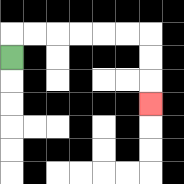{'start': '[0, 2]', 'end': '[6, 4]', 'path_directions': 'U,R,R,R,R,R,R,D,D,D', 'path_coordinates': '[[0, 2], [0, 1], [1, 1], [2, 1], [3, 1], [4, 1], [5, 1], [6, 1], [6, 2], [6, 3], [6, 4]]'}